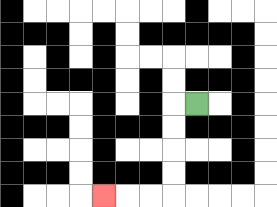{'start': '[8, 4]', 'end': '[4, 8]', 'path_directions': 'L,D,D,D,D,L,L,L', 'path_coordinates': '[[8, 4], [7, 4], [7, 5], [7, 6], [7, 7], [7, 8], [6, 8], [5, 8], [4, 8]]'}